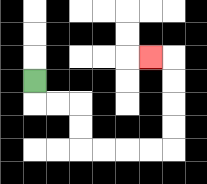{'start': '[1, 3]', 'end': '[6, 2]', 'path_directions': 'D,R,R,D,D,R,R,R,R,U,U,U,U,L', 'path_coordinates': '[[1, 3], [1, 4], [2, 4], [3, 4], [3, 5], [3, 6], [4, 6], [5, 6], [6, 6], [7, 6], [7, 5], [7, 4], [7, 3], [7, 2], [6, 2]]'}